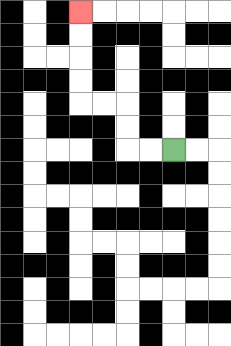{'start': '[7, 6]', 'end': '[3, 0]', 'path_directions': 'L,L,U,U,L,L,U,U,U,U', 'path_coordinates': '[[7, 6], [6, 6], [5, 6], [5, 5], [5, 4], [4, 4], [3, 4], [3, 3], [3, 2], [3, 1], [3, 0]]'}